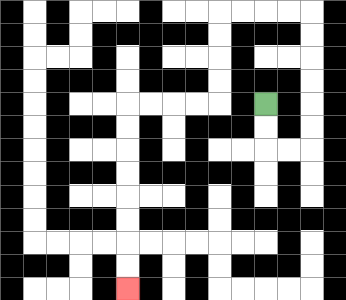{'start': '[11, 4]', 'end': '[5, 12]', 'path_directions': 'D,D,R,R,U,U,U,U,U,U,L,L,L,L,D,D,D,D,L,L,L,L,D,D,D,D,D,D,D,D', 'path_coordinates': '[[11, 4], [11, 5], [11, 6], [12, 6], [13, 6], [13, 5], [13, 4], [13, 3], [13, 2], [13, 1], [13, 0], [12, 0], [11, 0], [10, 0], [9, 0], [9, 1], [9, 2], [9, 3], [9, 4], [8, 4], [7, 4], [6, 4], [5, 4], [5, 5], [5, 6], [5, 7], [5, 8], [5, 9], [5, 10], [5, 11], [5, 12]]'}